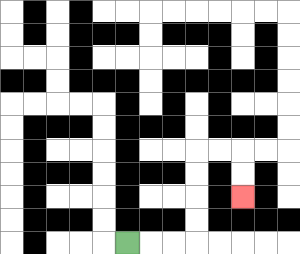{'start': '[5, 10]', 'end': '[10, 8]', 'path_directions': 'R,R,R,U,U,U,U,R,R,D,D', 'path_coordinates': '[[5, 10], [6, 10], [7, 10], [8, 10], [8, 9], [8, 8], [8, 7], [8, 6], [9, 6], [10, 6], [10, 7], [10, 8]]'}